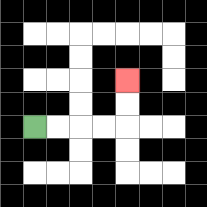{'start': '[1, 5]', 'end': '[5, 3]', 'path_directions': 'R,R,R,R,U,U', 'path_coordinates': '[[1, 5], [2, 5], [3, 5], [4, 5], [5, 5], [5, 4], [5, 3]]'}